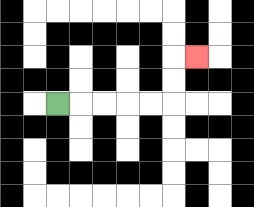{'start': '[2, 4]', 'end': '[8, 2]', 'path_directions': 'R,R,R,R,R,U,U,R', 'path_coordinates': '[[2, 4], [3, 4], [4, 4], [5, 4], [6, 4], [7, 4], [7, 3], [7, 2], [8, 2]]'}